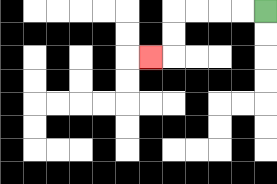{'start': '[11, 0]', 'end': '[6, 2]', 'path_directions': 'L,L,L,L,D,D,L', 'path_coordinates': '[[11, 0], [10, 0], [9, 0], [8, 0], [7, 0], [7, 1], [7, 2], [6, 2]]'}